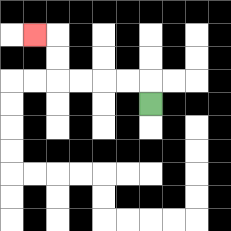{'start': '[6, 4]', 'end': '[1, 1]', 'path_directions': 'U,L,L,L,L,U,U,L', 'path_coordinates': '[[6, 4], [6, 3], [5, 3], [4, 3], [3, 3], [2, 3], [2, 2], [2, 1], [1, 1]]'}